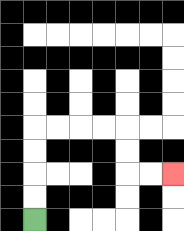{'start': '[1, 9]', 'end': '[7, 7]', 'path_directions': 'U,U,U,U,R,R,R,R,D,D,R,R', 'path_coordinates': '[[1, 9], [1, 8], [1, 7], [1, 6], [1, 5], [2, 5], [3, 5], [4, 5], [5, 5], [5, 6], [5, 7], [6, 7], [7, 7]]'}